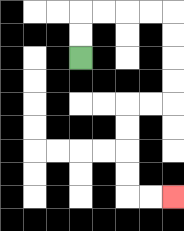{'start': '[3, 2]', 'end': '[7, 8]', 'path_directions': 'U,U,R,R,R,R,D,D,D,D,L,L,D,D,D,D,R,R', 'path_coordinates': '[[3, 2], [3, 1], [3, 0], [4, 0], [5, 0], [6, 0], [7, 0], [7, 1], [7, 2], [7, 3], [7, 4], [6, 4], [5, 4], [5, 5], [5, 6], [5, 7], [5, 8], [6, 8], [7, 8]]'}